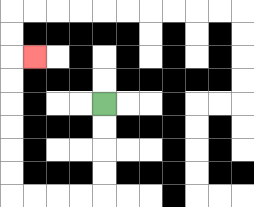{'start': '[4, 4]', 'end': '[1, 2]', 'path_directions': 'D,D,D,D,L,L,L,L,U,U,U,U,U,U,R', 'path_coordinates': '[[4, 4], [4, 5], [4, 6], [4, 7], [4, 8], [3, 8], [2, 8], [1, 8], [0, 8], [0, 7], [0, 6], [0, 5], [0, 4], [0, 3], [0, 2], [1, 2]]'}